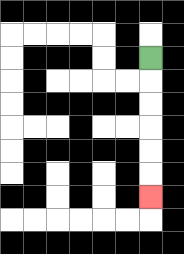{'start': '[6, 2]', 'end': '[6, 8]', 'path_directions': 'D,D,D,D,D,D', 'path_coordinates': '[[6, 2], [6, 3], [6, 4], [6, 5], [6, 6], [6, 7], [6, 8]]'}